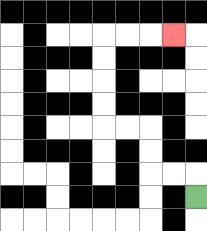{'start': '[8, 8]', 'end': '[7, 1]', 'path_directions': 'U,L,L,U,U,L,L,U,U,U,U,R,R,R', 'path_coordinates': '[[8, 8], [8, 7], [7, 7], [6, 7], [6, 6], [6, 5], [5, 5], [4, 5], [4, 4], [4, 3], [4, 2], [4, 1], [5, 1], [6, 1], [7, 1]]'}